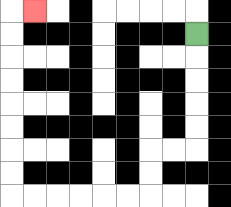{'start': '[8, 1]', 'end': '[1, 0]', 'path_directions': 'D,D,D,D,D,L,L,D,D,L,L,L,L,L,L,U,U,U,U,U,U,U,U,R', 'path_coordinates': '[[8, 1], [8, 2], [8, 3], [8, 4], [8, 5], [8, 6], [7, 6], [6, 6], [6, 7], [6, 8], [5, 8], [4, 8], [3, 8], [2, 8], [1, 8], [0, 8], [0, 7], [0, 6], [0, 5], [0, 4], [0, 3], [0, 2], [0, 1], [0, 0], [1, 0]]'}